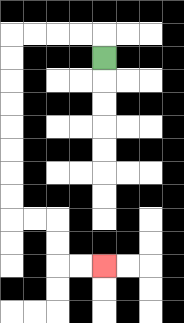{'start': '[4, 2]', 'end': '[4, 11]', 'path_directions': 'U,L,L,L,L,D,D,D,D,D,D,D,D,R,R,D,D,R,R', 'path_coordinates': '[[4, 2], [4, 1], [3, 1], [2, 1], [1, 1], [0, 1], [0, 2], [0, 3], [0, 4], [0, 5], [0, 6], [0, 7], [0, 8], [0, 9], [1, 9], [2, 9], [2, 10], [2, 11], [3, 11], [4, 11]]'}